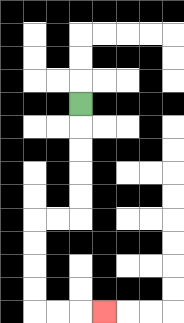{'start': '[3, 4]', 'end': '[4, 13]', 'path_directions': 'D,D,D,D,D,L,L,D,D,D,D,R,R,R', 'path_coordinates': '[[3, 4], [3, 5], [3, 6], [3, 7], [3, 8], [3, 9], [2, 9], [1, 9], [1, 10], [1, 11], [1, 12], [1, 13], [2, 13], [3, 13], [4, 13]]'}